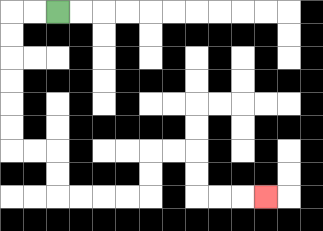{'start': '[2, 0]', 'end': '[11, 8]', 'path_directions': 'L,L,D,D,D,D,D,D,R,R,D,D,R,R,R,R,U,U,R,R,D,D,R,R,R', 'path_coordinates': '[[2, 0], [1, 0], [0, 0], [0, 1], [0, 2], [0, 3], [0, 4], [0, 5], [0, 6], [1, 6], [2, 6], [2, 7], [2, 8], [3, 8], [4, 8], [5, 8], [6, 8], [6, 7], [6, 6], [7, 6], [8, 6], [8, 7], [8, 8], [9, 8], [10, 8], [11, 8]]'}